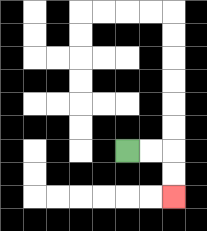{'start': '[5, 6]', 'end': '[7, 8]', 'path_directions': 'R,R,D,D', 'path_coordinates': '[[5, 6], [6, 6], [7, 6], [7, 7], [7, 8]]'}